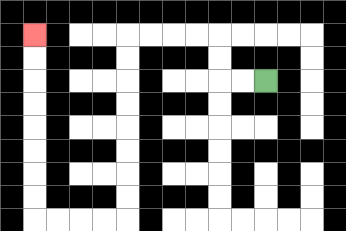{'start': '[11, 3]', 'end': '[1, 1]', 'path_directions': 'L,L,U,U,L,L,L,L,D,D,D,D,D,D,D,D,L,L,L,L,U,U,U,U,U,U,U,U', 'path_coordinates': '[[11, 3], [10, 3], [9, 3], [9, 2], [9, 1], [8, 1], [7, 1], [6, 1], [5, 1], [5, 2], [5, 3], [5, 4], [5, 5], [5, 6], [5, 7], [5, 8], [5, 9], [4, 9], [3, 9], [2, 9], [1, 9], [1, 8], [1, 7], [1, 6], [1, 5], [1, 4], [1, 3], [1, 2], [1, 1]]'}